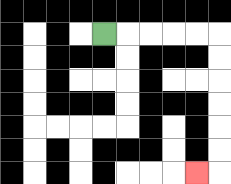{'start': '[4, 1]', 'end': '[8, 7]', 'path_directions': 'R,R,R,R,R,D,D,D,D,D,D,L', 'path_coordinates': '[[4, 1], [5, 1], [6, 1], [7, 1], [8, 1], [9, 1], [9, 2], [9, 3], [9, 4], [9, 5], [9, 6], [9, 7], [8, 7]]'}